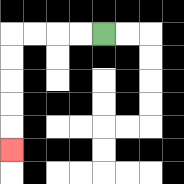{'start': '[4, 1]', 'end': '[0, 6]', 'path_directions': 'L,L,L,L,D,D,D,D,D', 'path_coordinates': '[[4, 1], [3, 1], [2, 1], [1, 1], [0, 1], [0, 2], [0, 3], [0, 4], [0, 5], [0, 6]]'}